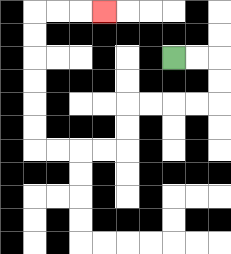{'start': '[7, 2]', 'end': '[4, 0]', 'path_directions': 'R,R,D,D,L,L,L,L,D,D,L,L,L,L,U,U,U,U,U,U,R,R,R', 'path_coordinates': '[[7, 2], [8, 2], [9, 2], [9, 3], [9, 4], [8, 4], [7, 4], [6, 4], [5, 4], [5, 5], [5, 6], [4, 6], [3, 6], [2, 6], [1, 6], [1, 5], [1, 4], [1, 3], [1, 2], [1, 1], [1, 0], [2, 0], [3, 0], [4, 0]]'}